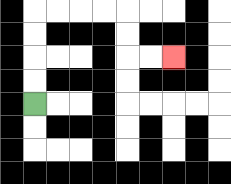{'start': '[1, 4]', 'end': '[7, 2]', 'path_directions': 'U,U,U,U,R,R,R,R,D,D,R,R', 'path_coordinates': '[[1, 4], [1, 3], [1, 2], [1, 1], [1, 0], [2, 0], [3, 0], [4, 0], [5, 0], [5, 1], [5, 2], [6, 2], [7, 2]]'}